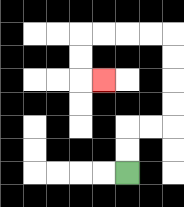{'start': '[5, 7]', 'end': '[4, 3]', 'path_directions': 'U,U,R,R,U,U,U,U,L,L,L,L,D,D,R', 'path_coordinates': '[[5, 7], [5, 6], [5, 5], [6, 5], [7, 5], [7, 4], [7, 3], [7, 2], [7, 1], [6, 1], [5, 1], [4, 1], [3, 1], [3, 2], [3, 3], [4, 3]]'}